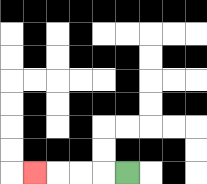{'start': '[5, 7]', 'end': '[1, 7]', 'path_directions': 'L,L,L,L', 'path_coordinates': '[[5, 7], [4, 7], [3, 7], [2, 7], [1, 7]]'}